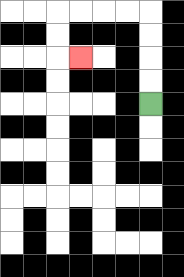{'start': '[6, 4]', 'end': '[3, 2]', 'path_directions': 'U,U,U,U,L,L,L,L,D,D,R', 'path_coordinates': '[[6, 4], [6, 3], [6, 2], [6, 1], [6, 0], [5, 0], [4, 0], [3, 0], [2, 0], [2, 1], [2, 2], [3, 2]]'}